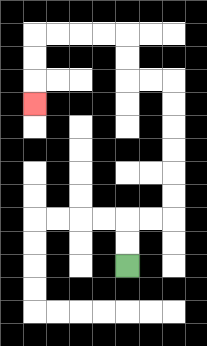{'start': '[5, 11]', 'end': '[1, 4]', 'path_directions': 'U,U,R,R,U,U,U,U,U,U,L,L,U,U,L,L,L,L,D,D,D', 'path_coordinates': '[[5, 11], [5, 10], [5, 9], [6, 9], [7, 9], [7, 8], [7, 7], [7, 6], [7, 5], [7, 4], [7, 3], [6, 3], [5, 3], [5, 2], [5, 1], [4, 1], [3, 1], [2, 1], [1, 1], [1, 2], [1, 3], [1, 4]]'}